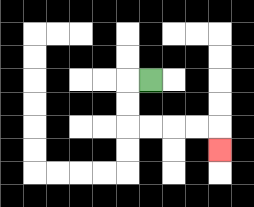{'start': '[6, 3]', 'end': '[9, 6]', 'path_directions': 'L,D,D,R,R,R,R,D', 'path_coordinates': '[[6, 3], [5, 3], [5, 4], [5, 5], [6, 5], [7, 5], [8, 5], [9, 5], [9, 6]]'}